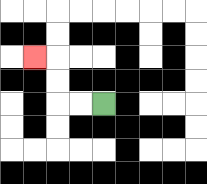{'start': '[4, 4]', 'end': '[1, 2]', 'path_directions': 'L,L,U,U,L', 'path_coordinates': '[[4, 4], [3, 4], [2, 4], [2, 3], [2, 2], [1, 2]]'}